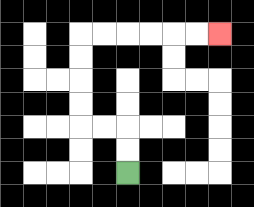{'start': '[5, 7]', 'end': '[9, 1]', 'path_directions': 'U,U,L,L,U,U,U,U,R,R,R,R,R,R', 'path_coordinates': '[[5, 7], [5, 6], [5, 5], [4, 5], [3, 5], [3, 4], [3, 3], [3, 2], [3, 1], [4, 1], [5, 1], [6, 1], [7, 1], [8, 1], [9, 1]]'}